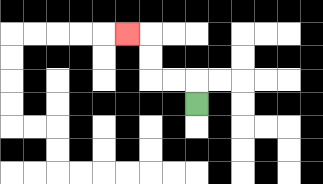{'start': '[8, 4]', 'end': '[5, 1]', 'path_directions': 'U,L,L,U,U,L', 'path_coordinates': '[[8, 4], [8, 3], [7, 3], [6, 3], [6, 2], [6, 1], [5, 1]]'}